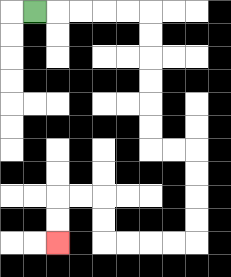{'start': '[1, 0]', 'end': '[2, 10]', 'path_directions': 'R,R,R,R,R,D,D,D,D,D,D,R,R,D,D,D,D,L,L,L,L,U,U,L,L,D,D', 'path_coordinates': '[[1, 0], [2, 0], [3, 0], [4, 0], [5, 0], [6, 0], [6, 1], [6, 2], [6, 3], [6, 4], [6, 5], [6, 6], [7, 6], [8, 6], [8, 7], [8, 8], [8, 9], [8, 10], [7, 10], [6, 10], [5, 10], [4, 10], [4, 9], [4, 8], [3, 8], [2, 8], [2, 9], [2, 10]]'}